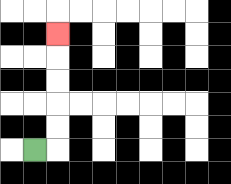{'start': '[1, 6]', 'end': '[2, 1]', 'path_directions': 'R,U,U,U,U,U', 'path_coordinates': '[[1, 6], [2, 6], [2, 5], [2, 4], [2, 3], [2, 2], [2, 1]]'}